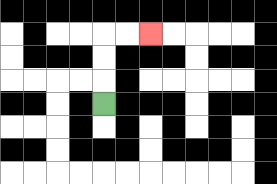{'start': '[4, 4]', 'end': '[6, 1]', 'path_directions': 'U,U,U,R,R', 'path_coordinates': '[[4, 4], [4, 3], [4, 2], [4, 1], [5, 1], [6, 1]]'}